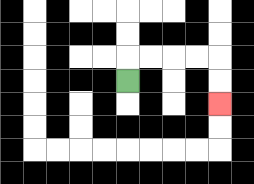{'start': '[5, 3]', 'end': '[9, 4]', 'path_directions': 'U,R,R,R,R,D,D', 'path_coordinates': '[[5, 3], [5, 2], [6, 2], [7, 2], [8, 2], [9, 2], [9, 3], [9, 4]]'}